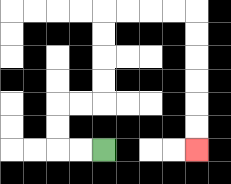{'start': '[4, 6]', 'end': '[8, 6]', 'path_directions': 'L,L,U,U,R,R,U,U,U,U,R,R,R,R,D,D,D,D,D,D', 'path_coordinates': '[[4, 6], [3, 6], [2, 6], [2, 5], [2, 4], [3, 4], [4, 4], [4, 3], [4, 2], [4, 1], [4, 0], [5, 0], [6, 0], [7, 0], [8, 0], [8, 1], [8, 2], [8, 3], [8, 4], [8, 5], [8, 6]]'}